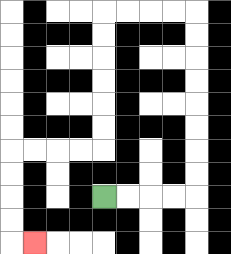{'start': '[4, 8]', 'end': '[1, 10]', 'path_directions': 'R,R,R,R,U,U,U,U,U,U,U,U,L,L,L,L,D,D,D,D,D,D,L,L,L,L,D,D,D,D,R', 'path_coordinates': '[[4, 8], [5, 8], [6, 8], [7, 8], [8, 8], [8, 7], [8, 6], [8, 5], [8, 4], [8, 3], [8, 2], [8, 1], [8, 0], [7, 0], [6, 0], [5, 0], [4, 0], [4, 1], [4, 2], [4, 3], [4, 4], [4, 5], [4, 6], [3, 6], [2, 6], [1, 6], [0, 6], [0, 7], [0, 8], [0, 9], [0, 10], [1, 10]]'}